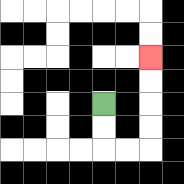{'start': '[4, 4]', 'end': '[6, 2]', 'path_directions': 'D,D,R,R,U,U,U,U', 'path_coordinates': '[[4, 4], [4, 5], [4, 6], [5, 6], [6, 6], [6, 5], [6, 4], [6, 3], [6, 2]]'}